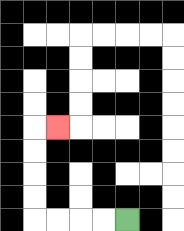{'start': '[5, 9]', 'end': '[2, 5]', 'path_directions': 'L,L,L,L,U,U,U,U,R', 'path_coordinates': '[[5, 9], [4, 9], [3, 9], [2, 9], [1, 9], [1, 8], [1, 7], [1, 6], [1, 5], [2, 5]]'}